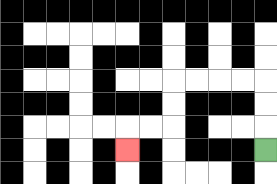{'start': '[11, 6]', 'end': '[5, 6]', 'path_directions': 'U,U,U,L,L,L,L,D,D,L,L,D', 'path_coordinates': '[[11, 6], [11, 5], [11, 4], [11, 3], [10, 3], [9, 3], [8, 3], [7, 3], [7, 4], [7, 5], [6, 5], [5, 5], [5, 6]]'}